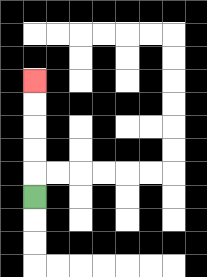{'start': '[1, 8]', 'end': '[1, 3]', 'path_directions': 'U,U,U,U,U', 'path_coordinates': '[[1, 8], [1, 7], [1, 6], [1, 5], [1, 4], [1, 3]]'}